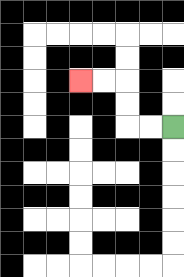{'start': '[7, 5]', 'end': '[3, 3]', 'path_directions': 'L,L,U,U,L,L', 'path_coordinates': '[[7, 5], [6, 5], [5, 5], [5, 4], [5, 3], [4, 3], [3, 3]]'}